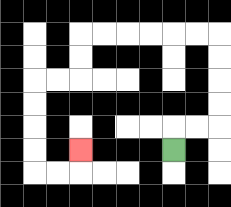{'start': '[7, 6]', 'end': '[3, 6]', 'path_directions': 'U,R,R,U,U,U,U,L,L,L,L,L,L,D,D,L,L,D,D,D,D,R,R,U', 'path_coordinates': '[[7, 6], [7, 5], [8, 5], [9, 5], [9, 4], [9, 3], [9, 2], [9, 1], [8, 1], [7, 1], [6, 1], [5, 1], [4, 1], [3, 1], [3, 2], [3, 3], [2, 3], [1, 3], [1, 4], [1, 5], [1, 6], [1, 7], [2, 7], [3, 7], [3, 6]]'}